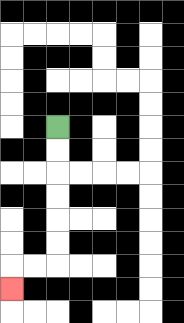{'start': '[2, 5]', 'end': '[0, 12]', 'path_directions': 'D,D,D,D,D,D,L,L,D', 'path_coordinates': '[[2, 5], [2, 6], [2, 7], [2, 8], [2, 9], [2, 10], [2, 11], [1, 11], [0, 11], [0, 12]]'}